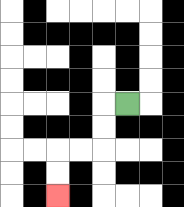{'start': '[5, 4]', 'end': '[2, 8]', 'path_directions': 'L,D,D,L,L,D,D', 'path_coordinates': '[[5, 4], [4, 4], [4, 5], [4, 6], [3, 6], [2, 6], [2, 7], [2, 8]]'}